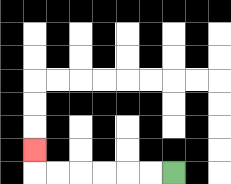{'start': '[7, 7]', 'end': '[1, 6]', 'path_directions': 'L,L,L,L,L,L,U', 'path_coordinates': '[[7, 7], [6, 7], [5, 7], [4, 7], [3, 7], [2, 7], [1, 7], [1, 6]]'}